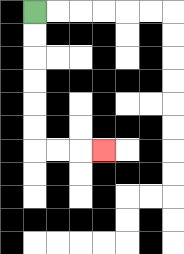{'start': '[1, 0]', 'end': '[4, 6]', 'path_directions': 'D,D,D,D,D,D,R,R,R', 'path_coordinates': '[[1, 0], [1, 1], [1, 2], [1, 3], [1, 4], [1, 5], [1, 6], [2, 6], [3, 6], [4, 6]]'}